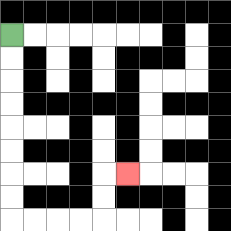{'start': '[0, 1]', 'end': '[5, 7]', 'path_directions': 'D,D,D,D,D,D,D,D,R,R,R,R,U,U,R', 'path_coordinates': '[[0, 1], [0, 2], [0, 3], [0, 4], [0, 5], [0, 6], [0, 7], [0, 8], [0, 9], [1, 9], [2, 9], [3, 9], [4, 9], [4, 8], [4, 7], [5, 7]]'}